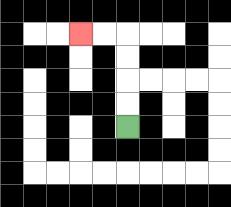{'start': '[5, 5]', 'end': '[3, 1]', 'path_directions': 'U,U,U,U,L,L', 'path_coordinates': '[[5, 5], [5, 4], [5, 3], [5, 2], [5, 1], [4, 1], [3, 1]]'}